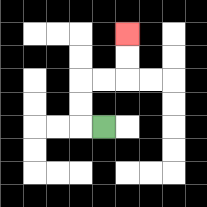{'start': '[4, 5]', 'end': '[5, 1]', 'path_directions': 'L,U,U,R,R,U,U', 'path_coordinates': '[[4, 5], [3, 5], [3, 4], [3, 3], [4, 3], [5, 3], [5, 2], [5, 1]]'}